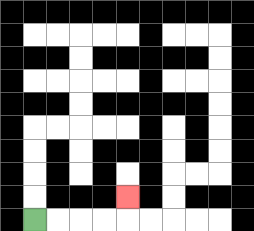{'start': '[1, 9]', 'end': '[5, 8]', 'path_directions': 'R,R,R,R,U', 'path_coordinates': '[[1, 9], [2, 9], [3, 9], [4, 9], [5, 9], [5, 8]]'}